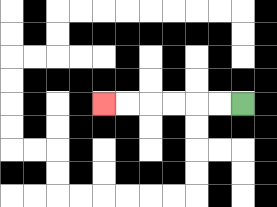{'start': '[10, 4]', 'end': '[4, 4]', 'path_directions': 'L,L,L,L,L,L', 'path_coordinates': '[[10, 4], [9, 4], [8, 4], [7, 4], [6, 4], [5, 4], [4, 4]]'}